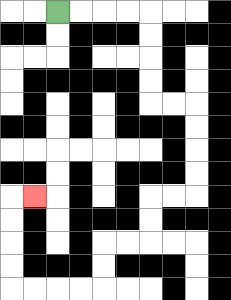{'start': '[2, 0]', 'end': '[1, 8]', 'path_directions': 'R,R,R,R,D,D,D,D,R,R,D,D,D,D,L,L,D,D,L,L,D,D,L,L,L,L,U,U,U,U,R', 'path_coordinates': '[[2, 0], [3, 0], [4, 0], [5, 0], [6, 0], [6, 1], [6, 2], [6, 3], [6, 4], [7, 4], [8, 4], [8, 5], [8, 6], [8, 7], [8, 8], [7, 8], [6, 8], [6, 9], [6, 10], [5, 10], [4, 10], [4, 11], [4, 12], [3, 12], [2, 12], [1, 12], [0, 12], [0, 11], [0, 10], [0, 9], [0, 8], [1, 8]]'}